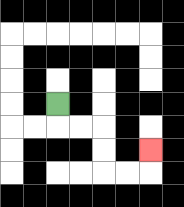{'start': '[2, 4]', 'end': '[6, 6]', 'path_directions': 'D,R,R,D,D,R,R,U', 'path_coordinates': '[[2, 4], [2, 5], [3, 5], [4, 5], [4, 6], [4, 7], [5, 7], [6, 7], [6, 6]]'}